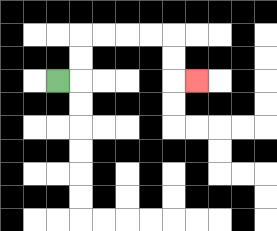{'start': '[2, 3]', 'end': '[8, 3]', 'path_directions': 'R,U,U,R,R,R,R,D,D,R', 'path_coordinates': '[[2, 3], [3, 3], [3, 2], [3, 1], [4, 1], [5, 1], [6, 1], [7, 1], [7, 2], [7, 3], [8, 3]]'}